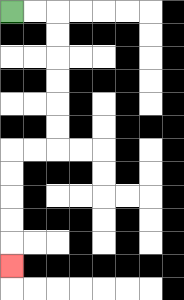{'start': '[0, 0]', 'end': '[0, 11]', 'path_directions': 'R,R,D,D,D,D,D,D,L,L,D,D,D,D,D', 'path_coordinates': '[[0, 0], [1, 0], [2, 0], [2, 1], [2, 2], [2, 3], [2, 4], [2, 5], [2, 6], [1, 6], [0, 6], [0, 7], [0, 8], [0, 9], [0, 10], [0, 11]]'}